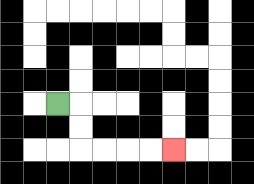{'start': '[2, 4]', 'end': '[7, 6]', 'path_directions': 'R,D,D,R,R,R,R', 'path_coordinates': '[[2, 4], [3, 4], [3, 5], [3, 6], [4, 6], [5, 6], [6, 6], [7, 6]]'}